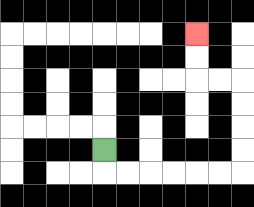{'start': '[4, 6]', 'end': '[8, 1]', 'path_directions': 'D,R,R,R,R,R,R,U,U,U,U,L,L,U,U', 'path_coordinates': '[[4, 6], [4, 7], [5, 7], [6, 7], [7, 7], [8, 7], [9, 7], [10, 7], [10, 6], [10, 5], [10, 4], [10, 3], [9, 3], [8, 3], [8, 2], [8, 1]]'}